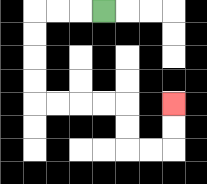{'start': '[4, 0]', 'end': '[7, 4]', 'path_directions': 'L,L,L,D,D,D,D,R,R,R,R,D,D,R,R,U,U', 'path_coordinates': '[[4, 0], [3, 0], [2, 0], [1, 0], [1, 1], [1, 2], [1, 3], [1, 4], [2, 4], [3, 4], [4, 4], [5, 4], [5, 5], [5, 6], [6, 6], [7, 6], [7, 5], [7, 4]]'}